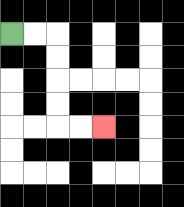{'start': '[0, 1]', 'end': '[4, 5]', 'path_directions': 'R,R,D,D,D,D,R,R', 'path_coordinates': '[[0, 1], [1, 1], [2, 1], [2, 2], [2, 3], [2, 4], [2, 5], [3, 5], [4, 5]]'}